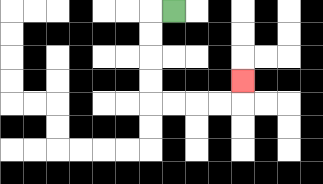{'start': '[7, 0]', 'end': '[10, 3]', 'path_directions': 'L,D,D,D,D,R,R,R,R,U', 'path_coordinates': '[[7, 0], [6, 0], [6, 1], [6, 2], [6, 3], [6, 4], [7, 4], [8, 4], [9, 4], [10, 4], [10, 3]]'}